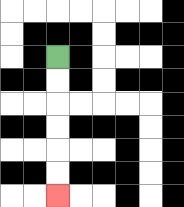{'start': '[2, 2]', 'end': '[2, 8]', 'path_directions': 'D,D,D,D,D,D', 'path_coordinates': '[[2, 2], [2, 3], [2, 4], [2, 5], [2, 6], [2, 7], [2, 8]]'}